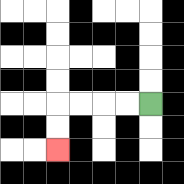{'start': '[6, 4]', 'end': '[2, 6]', 'path_directions': 'L,L,L,L,D,D', 'path_coordinates': '[[6, 4], [5, 4], [4, 4], [3, 4], [2, 4], [2, 5], [2, 6]]'}